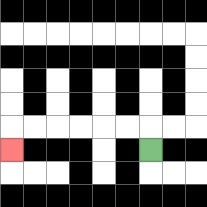{'start': '[6, 6]', 'end': '[0, 6]', 'path_directions': 'U,L,L,L,L,L,L,D', 'path_coordinates': '[[6, 6], [6, 5], [5, 5], [4, 5], [3, 5], [2, 5], [1, 5], [0, 5], [0, 6]]'}